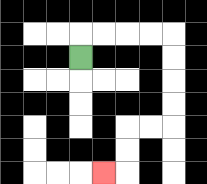{'start': '[3, 2]', 'end': '[4, 7]', 'path_directions': 'U,R,R,R,R,D,D,D,D,L,L,D,D,L', 'path_coordinates': '[[3, 2], [3, 1], [4, 1], [5, 1], [6, 1], [7, 1], [7, 2], [7, 3], [7, 4], [7, 5], [6, 5], [5, 5], [5, 6], [5, 7], [4, 7]]'}